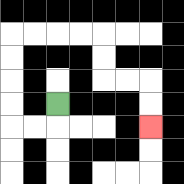{'start': '[2, 4]', 'end': '[6, 5]', 'path_directions': 'D,L,L,U,U,U,U,R,R,R,R,D,D,R,R,D,D', 'path_coordinates': '[[2, 4], [2, 5], [1, 5], [0, 5], [0, 4], [0, 3], [0, 2], [0, 1], [1, 1], [2, 1], [3, 1], [4, 1], [4, 2], [4, 3], [5, 3], [6, 3], [6, 4], [6, 5]]'}